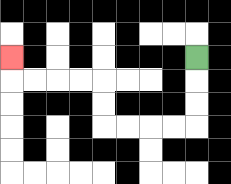{'start': '[8, 2]', 'end': '[0, 2]', 'path_directions': 'D,D,D,L,L,L,L,U,U,L,L,L,L,U', 'path_coordinates': '[[8, 2], [8, 3], [8, 4], [8, 5], [7, 5], [6, 5], [5, 5], [4, 5], [4, 4], [4, 3], [3, 3], [2, 3], [1, 3], [0, 3], [0, 2]]'}